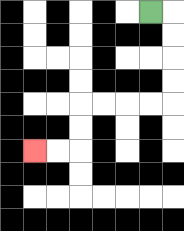{'start': '[6, 0]', 'end': '[1, 6]', 'path_directions': 'R,D,D,D,D,L,L,L,L,D,D,L,L', 'path_coordinates': '[[6, 0], [7, 0], [7, 1], [7, 2], [7, 3], [7, 4], [6, 4], [5, 4], [4, 4], [3, 4], [3, 5], [3, 6], [2, 6], [1, 6]]'}